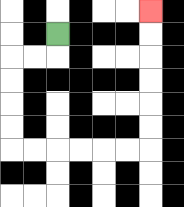{'start': '[2, 1]', 'end': '[6, 0]', 'path_directions': 'D,L,L,D,D,D,D,R,R,R,R,R,R,U,U,U,U,U,U', 'path_coordinates': '[[2, 1], [2, 2], [1, 2], [0, 2], [0, 3], [0, 4], [0, 5], [0, 6], [1, 6], [2, 6], [3, 6], [4, 6], [5, 6], [6, 6], [6, 5], [6, 4], [6, 3], [6, 2], [6, 1], [6, 0]]'}